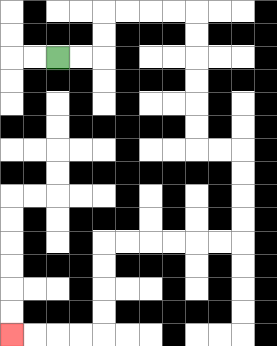{'start': '[2, 2]', 'end': '[0, 14]', 'path_directions': 'R,R,U,U,R,R,R,R,D,D,D,D,D,D,R,R,D,D,D,D,L,L,L,L,L,L,D,D,D,D,L,L,L,L', 'path_coordinates': '[[2, 2], [3, 2], [4, 2], [4, 1], [4, 0], [5, 0], [6, 0], [7, 0], [8, 0], [8, 1], [8, 2], [8, 3], [8, 4], [8, 5], [8, 6], [9, 6], [10, 6], [10, 7], [10, 8], [10, 9], [10, 10], [9, 10], [8, 10], [7, 10], [6, 10], [5, 10], [4, 10], [4, 11], [4, 12], [4, 13], [4, 14], [3, 14], [2, 14], [1, 14], [0, 14]]'}